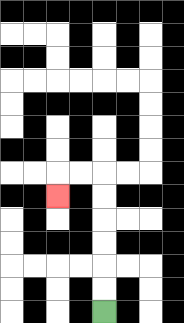{'start': '[4, 13]', 'end': '[2, 8]', 'path_directions': 'U,U,U,U,U,U,L,L,D', 'path_coordinates': '[[4, 13], [4, 12], [4, 11], [4, 10], [4, 9], [4, 8], [4, 7], [3, 7], [2, 7], [2, 8]]'}